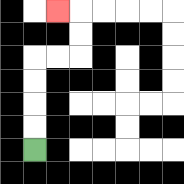{'start': '[1, 6]', 'end': '[2, 0]', 'path_directions': 'U,U,U,U,R,R,U,U,L', 'path_coordinates': '[[1, 6], [1, 5], [1, 4], [1, 3], [1, 2], [2, 2], [3, 2], [3, 1], [3, 0], [2, 0]]'}